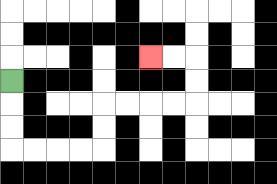{'start': '[0, 3]', 'end': '[6, 2]', 'path_directions': 'D,D,D,R,R,R,R,U,U,R,R,R,R,U,U,L,L', 'path_coordinates': '[[0, 3], [0, 4], [0, 5], [0, 6], [1, 6], [2, 6], [3, 6], [4, 6], [4, 5], [4, 4], [5, 4], [6, 4], [7, 4], [8, 4], [8, 3], [8, 2], [7, 2], [6, 2]]'}